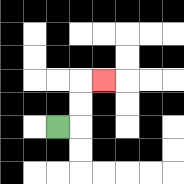{'start': '[2, 5]', 'end': '[4, 3]', 'path_directions': 'R,U,U,R', 'path_coordinates': '[[2, 5], [3, 5], [3, 4], [3, 3], [4, 3]]'}